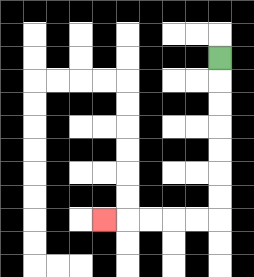{'start': '[9, 2]', 'end': '[4, 9]', 'path_directions': 'D,D,D,D,D,D,D,L,L,L,L,L', 'path_coordinates': '[[9, 2], [9, 3], [9, 4], [9, 5], [9, 6], [9, 7], [9, 8], [9, 9], [8, 9], [7, 9], [6, 9], [5, 9], [4, 9]]'}